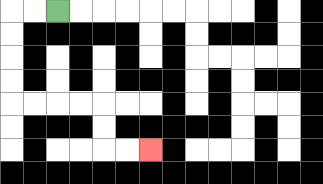{'start': '[2, 0]', 'end': '[6, 6]', 'path_directions': 'L,L,D,D,D,D,R,R,R,R,D,D,R,R', 'path_coordinates': '[[2, 0], [1, 0], [0, 0], [0, 1], [0, 2], [0, 3], [0, 4], [1, 4], [2, 4], [3, 4], [4, 4], [4, 5], [4, 6], [5, 6], [6, 6]]'}